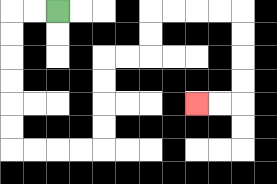{'start': '[2, 0]', 'end': '[8, 4]', 'path_directions': 'L,L,D,D,D,D,D,D,R,R,R,R,U,U,U,U,R,R,U,U,R,R,R,R,D,D,D,D,L,L', 'path_coordinates': '[[2, 0], [1, 0], [0, 0], [0, 1], [0, 2], [0, 3], [0, 4], [0, 5], [0, 6], [1, 6], [2, 6], [3, 6], [4, 6], [4, 5], [4, 4], [4, 3], [4, 2], [5, 2], [6, 2], [6, 1], [6, 0], [7, 0], [8, 0], [9, 0], [10, 0], [10, 1], [10, 2], [10, 3], [10, 4], [9, 4], [8, 4]]'}